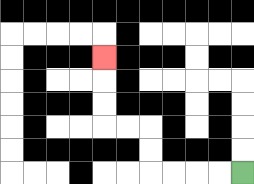{'start': '[10, 7]', 'end': '[4, 2]', 'path_directions': 'L,L,L,L,U,U,L,L,U,U,U', 'path_coordinates': '[[10, 7], [9, 7], [8, 7], [7, 7], [6, 7], [6, 6], [6, 5], [5, 5], [4, 5], [4, 4], [4, 3], [4, 2]]'}